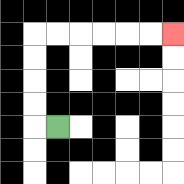{'start': '[2, 5]', 'end': '[7, 1]', 'path_directions': 'L,U,U,U,U,R,R,R,R,R,R', 'path_coordinates': '[[2, 5], [1, 5], [1, 4], [1, 3], [1, 2], [1, 1], [2, 1], [3, 1], [4, 1], [5, 1], [6, 1], [7, 1]]'}